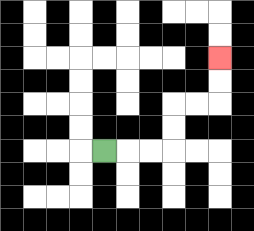{'start': '[4, 6]', 'end': '[9, 2]', 'path_directions': 'R,R,R,U,U,R,R,U,U', 'path_coordinates': '[[4, 6], [5, 6], [6, 6], [7, 6], [7, 5], [7, 4], [8, 4], [9, 4], [9, 3], [9, 2]]'}